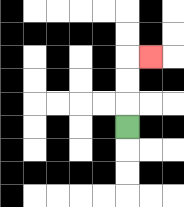{'start': '[5, 5]', 'end': '[6, 2]', 'path_directions': 'U,U,U,R', 'path_coordinates': '[[5, 5], [5, 4], [5, 3], [5, 2], [6, 2]]'}